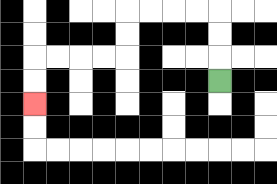{'start': '[9, 3]', 'end': '[1, 4]', 'path_directions': 'U,U,U,L,L,L,L,D,D,L,L,L,L,D,D', 'path_coordinates': '[[9, 3], [9, 2], [9, 1], [9, 0], [8, 0], [7, 0], [6, 0], [5, 0], [5, 1], [5, 2], [4, 2], [3, 2], [2, 2], [1, 2], [1, 3], [1, 4]]'}